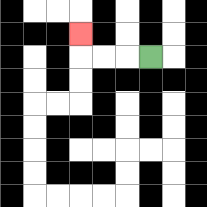{'start': '[6, 2]', 'end': '[3, 1]', 'path_directions': 'L,L,L,U', 'path_coordinates': '[[6, 2], [5, 2], [4, 2], [3, 2], [3, 1]]'}